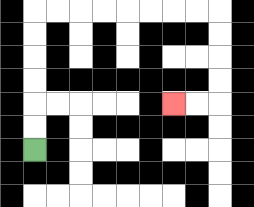{'start': '[1, 6]', 'end': '[7, 4]', 'path_directions': 'U,U,U,U,U,U,R,R,R,R,R,R,R,R,D,D,D,D,L,L', 'path_coordinates': '[[1, 6], [1, 5], [1, 4], [1, 3], [1, 2], [1, 1], [1, 0], [2, 0], [3, 0], [4, 0], [5, 0], [6, 0], [7, 0], [8, 0], [9, 0], [9, 1], [9, 2], [9, 3], [9, 4], [8, 4], [7, 4]]'}